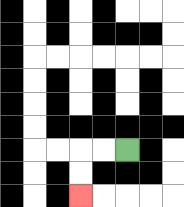{'start': '[5, 6]', 'end': '[3, 8]', 'path_directions': 'L,L,D,D', 'path_coordinates': '[[5, 6], [4, 6], [3, 6], [3, 7], [3, 8]]'}